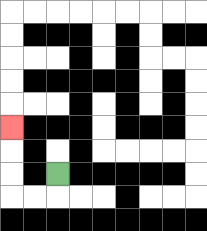{'start': '[2, 7]', 'end': '[0, 5]', 'path_directions': 'D,L,L,U,U,U', 'path_coordinates': '[[2, 7], [2, 8], [1, 8], [0, 8], [0, 7], [0, 6], [0, 5]]'}